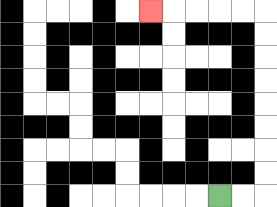{'start': '[9, 8]', 'end': '[6, 0]', 'path_directions': 'R,R,U,U,U,U,U,U,U,U,L,L,L,L,L', 'path_coordinates': '[[9, 8], [10, 8], [11, 8], [11, 7], [11, 6], [11, 5], [11, 4], [11, 3], [11, 2], [11, 1], [11, 0], [10, 0], [9, 0], [8, 0], [7, 0], [6, 0]]'}